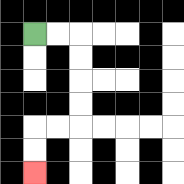{'start': '[1, 1]', 'end': '[1, 7]', 'path_directions': 'R,R,D,D,D,D,L,L,D,D', 'path_coordinates': '[[1, 1], [2, 1], [3, 1], [3, 2], [3, 3], [3, 4], [3, 5], [2, 5], [1, 5], [1, 6], [1, 7]]'}